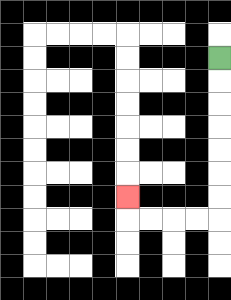{'start': '[9, 2]', 'end': '[5, 8]', 'path_directions': 'D,D,D,D,D,D,D,L,L,L,L,U', 'path_coordinates': '[[9, 2], [9, 3], [9, 4], [9, 5], [9, 6], [9, 7], [9, 8], [9, 9], [8, 9], [7, 9], [6, 9], [5, 9], [5, 8]]'}